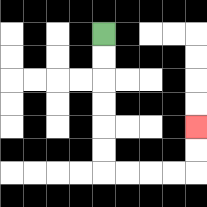{'start': '[4, 1]', 'end': '[8, 5]', 'path_directions': 'D,D,D,D,D,D,R,R,R,R,U,U', 'path_coordinates': '[[4, 1], [4, 2], [4, 3], [4, 4], [4, 5], [4, 6], [4, 7], [5, 7], [6, 7], [7, 7], [8, 7], [8, 6], [8, 5]]'}